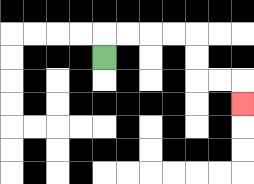{'start': '[4, 2]', 'end': '[10, 4]', 'path_directions': 'U,R,R,R,R,D,D,R,R,D', 'path_coordinates': '[[4, 2], [4, 1], [5, 1], [6, 1], [7, 1], [8, 1], [8, 2], [8, 3], [9, 3], [10, 3], [10, 4]]'}